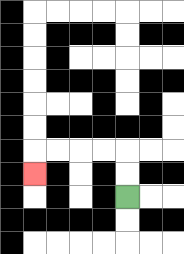{'start': '[5, 8]', 'end': '[1, 7]', 'path_directions': 'U,U,L,L,L,L,D', 'path_coordinates': '[[5, 8], [5, 7], [5, 6], [4, 6], [3, 6], [2, 6], [1, 6], [1, 7]]'}